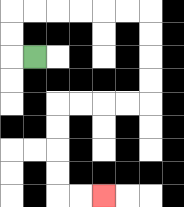{'start': '[1, 2]', 'end': '[4, 8]', 'path_directions': 'L,U,U,R,R,R,R,R,R,D,D,D,D,L,L,L,L,D,D,D,D,R,R', 'path_coordinates': '[[1, 2], [0, 2], [0, 1], [0, 0], [1, 0], [2, 0], [3, 0], [4, 0], [5, 0], [6, 0], [6, 1], [6, 2], [6, 3], [6, 4], [5, 4], [4, 4], [3, 4], [2, 4], [2, 5], [2, 6], [2, 7], [2, 8], [3, 8], [4, 8]]'}